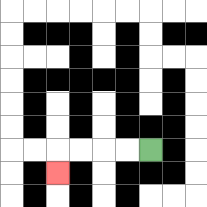{'start': '[6, 6]', 'end': '[2, 7]', 'path_directions': 'L,L,L,L,D', 'path_coordinates': '[[6, 6], [5, 6], [4, 6], [3, 6], [2, 6], [2, 7]]'}